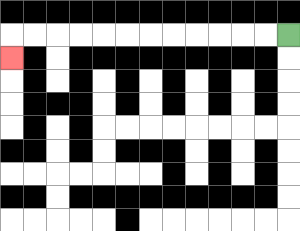{'start': '[12, 1]', 'end': '[0, 2]', 'path_directions': 'L,L,L,L,L,L,L,L,L,L,L,L,D', 'path_coordinates': '[[12, 1], [11, 1], [10, 1], [9, 1], [8, 1], [7, 1], [6, 1], [5, 1], [4, 1], [3, 1], [2, 1], [1, 1], [0, 1], [0, 2]]'}